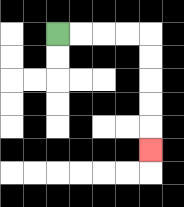{'start': '[2, 1]', 'end': '[6, 6]', 'path_directions': 'R,R,R,R,D,D,D,D,D', 'path_coordinates': '[[2, 1], [3, 1], [4, 1], [5, 1], [6, 1], [6, 2], [6, 3], [6, 4], [6, 5], [6, 6]]'}